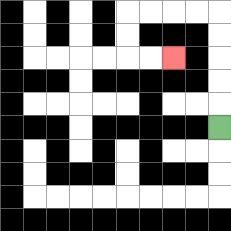{'start': '[9, 5]', 'end': '[7, 2]', 'path_directions': 'U,U,U,U,U,L,L,L,L,D,D,R,R', 'path_coordinates': '[[9, 5], [9, 4], [9, 3], [9, 2], [9, 1], [9, 0], [8, 0], [7, 0], [6, 0], [5, 0], [5, 1], [5, 2], [6, 2], [7, 2]]'}